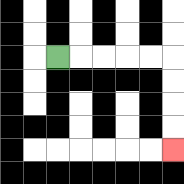{'start': '[2, 2]', 'end': '[7, 6]', 'path_directions': 'R,R,R,R,R,D,D,D,D', 'path_coordinates': '[[2, 2], [3, 2], [4, 2], [5, 2], [6, 2], [7, 2], [7, 3], [7, 4], [7, 5], [7, 6]]'}